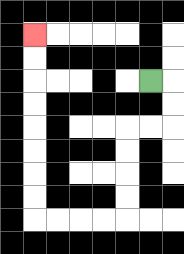{'start': '[6, 3]', 'end': '[1, 1]', 'path_directions': 'R,D,D,L,L,D,D,D,D,L,L,L,L,U,U,U,U,U,U,U,U', 'path_coordinates': '[[6, 3], [7, 3], [7, 4], [7, 5], [6, 5], [5, 5], [5, 6], [5, 7], [5, 8], [5, 9], [4, 9], [3, 9], [2, 9], [1, 9], [1, 8], [1, 7], [1, 6], [1, 5], [1, 4], [1, 3], [1, 2], [1, 1]]'}